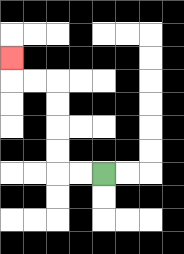{'start': '[4, 7]', 'end': '[0, 2]', 'path_directions': 'L,L,U,U,U,U,L,L,U', 'path_coordinates': '[[4, 7], [3, 7], [2, 7], [2, 6], [2, 5], [2, 4], [2, 3], [1, 3], [0, 3], [0, 2]]'}